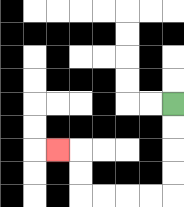{'start': '[7, 4]', 'end': '[2, 6]', 'path_directions': 'D,D,D,D,L,L,L,L,U,U,L', 'path_coordinates': '[[7, 4], [7, 5], [7, 6], [7, 7], [7, 8], [6, 8], [5, 8], [4, 8], [3, 8], [3, 7], [3, 6], [2, 6]]'}